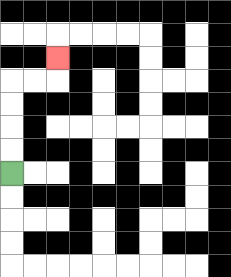{'start': '[0, 7]', 'end': '[2, 2]', 'path_directions': 'U,U,U,U,R,R,U', 'path_coordinates': '[[0, 7], [0, 6], [0, 5], [0, 4], [0, 3], [1, 3], [2, 3], [2, 2]]'}